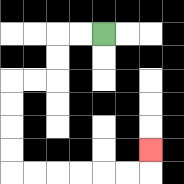{'start': '[4, 1]', 'end': '[6, 6]', 'path_directions': 'L,L,D,D,L,L,D,D,D,D,R,R,R,R,R,R,U', 'path_coordinates': '[[4, 1], [3, 1], [2, 1], [2, 2], [2, 3], [1, 3], [0, 3], [0, 4], [0, 5], [0, 6], [0, 7], [1, 7], [2, 7], [3, 7], [4, 7], [5, 7], [6, 7], [6, 6]]'}